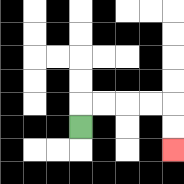{'start': '[3, 5]', 'end': '[7, 6]', 'path_directions': 'U,R,R,R,R,D,D', 'path_coordinates': '[[3, 5], [3, 4], [4, 4], [5, 4], [6, 4], [7, 4], [7, 5], [7, 6]]'}